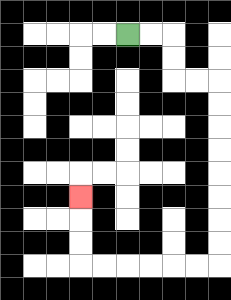{'start': '[5, 1]', 'end': '[3, 8]', 'path_directions': 'R,R,D,D,R,R,D,D,D,D,D,D,D,D,L,L,L,L,L,L,U,U,U', 'path_coordinates': '[[5, 1], [6, 1], [7, 1], [7, 2], [7, 3], [8, 3], [9, 3], [9, 4], [9, 5], [9, 6], [9, 7], [9, 8], [9, 9], [9, 10], [9, 11], [8, 11], [7, 11], [6, 11], [5, 11], [4, 11], [3, 11], [3, 10], [3, 9], [3, 8]]'}